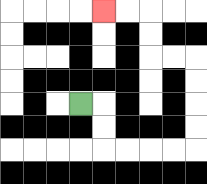{'start': '[3, 4]', 'end': '[4, 0]', 'path_directions': 'R,D,D,R,R,R,R,U,U,U,U,L,L,U,U,L,L', 'path_coordinates': '[[3, 4], [4, 4], [4, 5], [4, 6], [5, 6], [6, 6], [7, 6], [8, 6], [8, 5], [8, 4], [8, 3], [8, 2], [7, 2], [6, 2], [6, 1], [6, 0], [5, 0], [4, 0]]'}